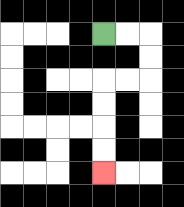{'start': '[4, 1]', 'end': '[4, 7]', 'path_directions': 'R,R,D,D,L,L,D,D,D,D', 'path_coordinates': '[[4, 1], [5, 1], [6, 1], [6, 2], [6, 3], [5, 3], [4, 3], [4, 4], [4, 5], [4, 6], [4, 7]]'}